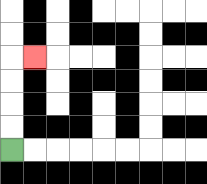{'start': '[0, 6]', 'end': '[1, 2]', 'path_directions': 'U,U,U,U,R', 'path_coordinates': '[[0, 6], [0, 5], [0, 4], [0, 3], [0, 2], [1, 2]]'}